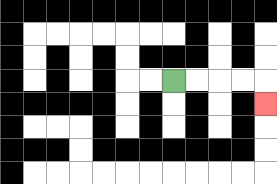{'start': '[7, 3]', 'end': '[11, 4]', 'path_directions': 'R,R,R,R,D', 'path_coordinates': '[[7, 3], [8, 3], [9, 3], [10, 3], [11, 3], [11, 4]]'}